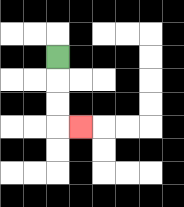{'start': '[2, 2]', 'end': '[3, 5]', 'path_directions': 'D,D,D,R', 'path_coordinates': '[[2, 2], [2, 3], [2, 4], [2, 5], [3, 5]]'}